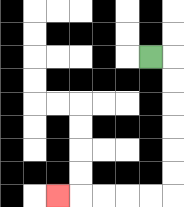{'start': '[6, 2]', 'end': '[2, 8]', 'path_directions': 'R,D,D,D,D,D,D,L,L,L,L,L', 'path_coordinates': '[[6, 2], [7, 2], [7, 3], [7, 4], [7, 5], [7, 6], [7, 7], [7, 8], [6, 8], [5, 8], [4, 8], [3, 8], [2, 8]]'}